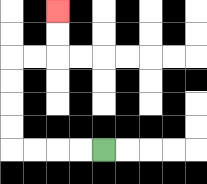{'start': '[4, 6]', 'end': '[2, 0]', 'path_directions': 'L,L,L,L,U,U,U,U,R,R,U,U', 'path_coordinates': '[[4, 6], [3, 6], [2, 6], [1, 6], [0, 6], [0, 5], [0, 4], [0, 3], [0, 2], [1, 2], [2, 2], [2, 1], [2, 0]]'}